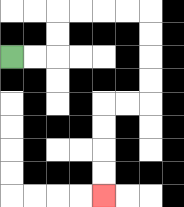{'start': '[0, 2]', 'end': '[4, 8]', 'path_directions': 'R,R,U,U,R,R,R,R,D,D,D,D,L,L,D,D,D,D', 'path_coordinates': '[[0, 2], [1, 2], [2, 2], [2, 1], [2, 0], [3, 0], [4, 0], [5, 0], [6, 0], [6, 1], [6, 2], [6, 3], [6, 4], [5, 4], [4, 4], [4, 5], [4, 6], [4, 7], [4, 8]]'}